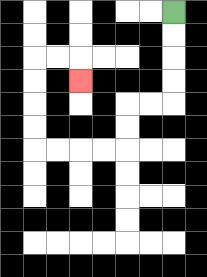{'start': '[7, 0]', 'end': '[3, 3]', 'path_directions': 'D,D,D,D,L,L,D,D,L,L,L,L,U,U,U,U,R,R,D', 'path_coordinates': '[[7, 0], [7, 1], [7, 2], [7, 3], [7, 4], [6, 4], [5, 4], [5, 5], [5, 6], [4, 6], [3, 6], [2, 6], [1, 6], [1, 5], [1, 4], [1, 3], [1, 2], [2, 2], [3, 2], [3, 3]]'}